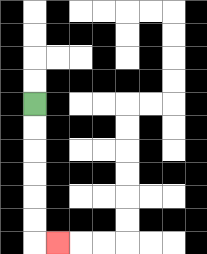{'start': '[1, 4]', 'end': '[2, 10]', 'path_directions': 'D,D,D,D,D,D,R', 'path_coordinates': '[[1, 4], [1, 5], [1, 6], [1, 7], [1, 8], [1, 9], [1, 10], [2, 10]]'}